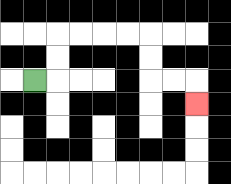{'start': '[1, 3]', 'end': '[8, 4]', 'path_directions': 'R,U,U,R,R,R,R,D,D,R,R,D', 'path_coordinates': '[[1, 3], [2, 3], [2, 2], [2, 1], [3, 1], [4, 1], [5, 1], [6, 1], [6, 2], [6, 3], [7, 3], [8, 3], [8, 4]]'}